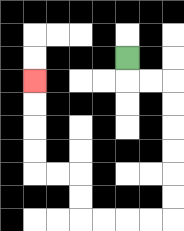{'start': '[5, 2]', 'end': '[1, 3]', 'path_directions': 'D,R,R,D,D,D,D,D,D,L,L,L,L,U,U,L,L,U,U,U,U', 'path_coordinates': '[[5, 2], [5, 3], [6, 3], [7, 3], [7, 4], [7, 5], [7, 6], [7, 7], [7, 8], [7, 9], [6, 9], [5, 9], [4, 9], [3, 9], [3, 8], [3, 7], [2, 7], [1, 7], [1, 6], [1, 5], [1, 4], [1, 3]]'}